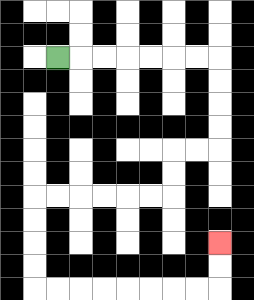{'start': '[2, 2]', 'end': '[9, 10]', 'path_directions': 'R,R,R,R,R,R,R,D,D,D,D,L,L,D,D,L,L,L,L,L,L,D,D,D,D,R,R,R,R,R,R,R,R,U,U', 'path_coordinates': '[[2, 2], [3, 2], [4, 2], [5, 2], [6, 2], [7, 2], [8, 2], [9, 2], [9, 3], [9, 4], [9, 5], [9, 6], [8, 6], [7, 6], [7, 7], [7, 8], [6, 8], [5, 8], [4, 8], [3, 8], [2, 8], [1, 8], [1, 9], [1, 10], [1, 11], [1, 12], [2, 12], [3, 12], [4, 12], [5, 12], [6, 12], [7, 12], [8, 12], [9, 12], [9, 11], [9, 10]]'}